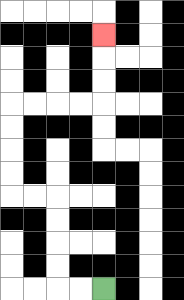{'start': '[4, 12]', 'end': '[4, 1]', 'path_directions': 'L,L,U,U,U,U,L,L,U,U,U,U,R,R,R,R,U,U,U', 'path_coordinates': '[[4, 12], [3, 12], [2, 12], [2, 11], [2, 10], [2, 9], [2, 8], [1, 8], [0, 8], [0, 7], [0, 6], [0, 5], [0, 4], [1, 4], [2, 4], [3, 4], [4, 4], [4, 3], [4, 2], [4, 1]]'}